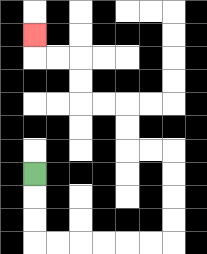{'start': '[1, 7]', 'end': '[1, 1]', 'path_directions': 'D,D,D,R,R,R,R,R,R,U,U,U,U,L,L,U,U,L,L,U,U,L,L,U', 'path_coordinates': '[[1, 7], [1, 8], [1, 9], [1, 10], [2, 10], [3, 10], [4, 10], [5, 10], [6, 10], [7, 10], [7, 9], [7, 8], [7, 7], [7, 6], [6, 6], [5, 6], [5, 5], [5, 4], [4, 4], [3, 4], [3, 3], [3, 2], [2, 2], [1, 2], [1, 1]]'}